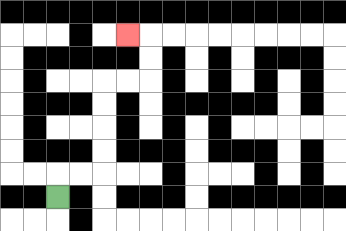{'start': '[2, 8]', 'end': '[5, 1]', 'path_directions': 'U,R,R,U,U,U,U,R,R,U,U,L', 'path_coordinates': '[[2, 8], [2, 7], [3, 7], [4, 7], [4, 6], [4, 5], [4, 4], [4, 3], [5, 3], [6, 3], [6, 2], [6, 1], [5, 1]]'}